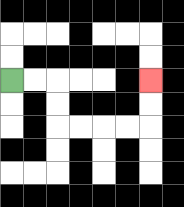{'start': '[0, 3]', 'end': '[6, 3]', 'path_directions': 'R,R,D,D,R,R,R,R,U,U', 'path_coordinates': '[[0, 3], [1, 3], [2, 3], [2, 4], [2, 5], [3, 5], [4, 5], [5, 5], [6, 5], [6, 4], [6, 3]]'}